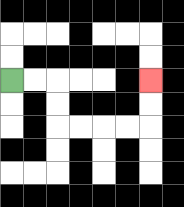{'start': '[0, 3]', 'end': '[6, 3]', 'path_directions': 'R,R,D,D,R,R,R,R,U,U', 'path_coordinates': '[[0, 3], [1, 3], [2, 3], [2, 4], [2, 5], [3, 5], [4, 5], [5, 5], [6, 5], [6, 4], [6, 3]]'}